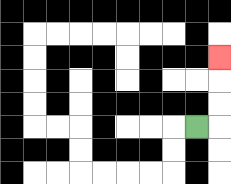{'start': '[8, 5]', 'end': '[9, 2]', 'path_directions': 'R,U,U,U', 'path_coordinates': '[[8, 5], [9, 5], [9, 4], [9, 3], [9, 2]]'}